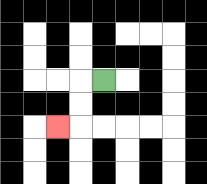{'start': '[4, 3]', 'end': '[2, 5]', 'path_directions': 'L,D,D,L', 'path_coordinates': '[[4, 3], [3, 3], [3, 4], [3, 5], [2, 5]]'}